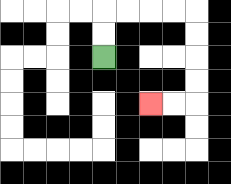{'start': '[4, 2]', 'end': '[6, 4]', 'path_directions': 'U,U,R,R,R,R,D,D,D,D,L,L', 'path_coordinates': '[[4, 2], [4, 1], [4, 0], [5, 0], [6, 0], [7, 0], [8, 0], [8, 1], [8, 2], [8, 3], [8, 4], [7, 4], [6, 4]]'}